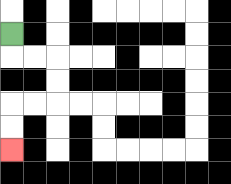{'start': '[0, 1]', 'end': '[0, 6]', 'path_directions': 'D,R,R,D,D,L,L,D,D', 'path_coordinates': '[[0, 1], [0, 2], [1, 2], [2, 2], [2, 3], [2, 4], [1, 4], [0, 4], [0, 5], [0, 6]]'}